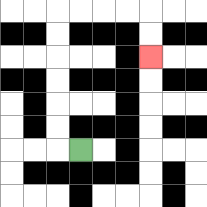{'start': '[3, 6]', 'end': '[6, 2]', 'path_directions': 'L,U,U,U,U,U,U,R,R,R,R,D,D', 'path_coordinates': '[[3, 6], [2, 6], [2, 5], [2, 4], [2, 3], [2, 2], [2, 1], [2, 0], [3, 0], [4, 0], [5, 0], [6, 0], [6, 1], [6, 2]]'}